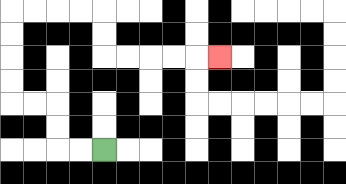{'start': '[4, 6]', 'end': '[9, 2]', 'path_directions': 'L,L,U,U,L,L,U,U,U,U,R,R,R,R,D,D,R,R,R,R,R', 'path_coordinates': '[[4, 6], [3, 6], [2, 6], [2, 5], [2, 4], [1, 4], [0, 4], [0, 3], [0, 2], [0, 1], [0, 0], [1, 0], [2, 0], [3, 0], [4, 0], [4, 1], [4, 2], [5, 2], [6, 2], [7, 2], [8, 2], [9, 2]]'}